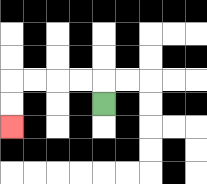{'start': '[4, 4]', 'end': '[0, 5]', 'path_directions': 'U,L,L,L,L,D,D', 'path_coordinates': '[[4, 4], [4, 3], [3, 3], [2, 3], [1, 3], [0, 3], [0, 4], [0, 5]]'}